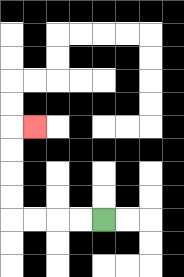{'start': '[4, 9]', 'end': '[1, 5]', 'path_directions': 'L,L,L,L,U,U,U,U,R', 'path_coordinates': '[[4, 9], [3, 9], [2, 9], [1, 9], [0, 9], [0, 8], [0, 7], [0, 6], [0, 5], [1, 5]]'}